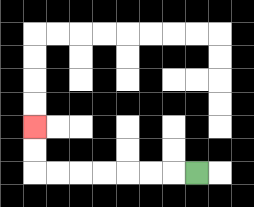{'start': '[8, 7]', 'end': '[1, 5]', 'path_directions': 'L,L,L,L,L,L,L,U,U', 'path_coordinates': '[[8, 7], [7, 7], [6, 7], [5, 7], [4, 7], [3, 7], [2, 7], [1, 7], [1, 6], [1, 5]]'}